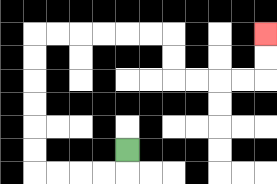{'start': '[5, 6]', 'end': '[11, 1]', 'path_directions': 'D,L,L,L,L,U,U,U,U,U,U,R,R,R,R,R,R,D,D,R,R,R,R,U,U', 'path_coordinates': '[[5, 6], [5, 7], [4, 7], [3, 7], [2, 7], [1, 7], [1, 6], [1, 5], [1, 4], [1, 3], [1, 2], [1, 1], [2, 1], [3, 1], [4, 1], [5, 1], [6, 1], [7, 1], [7, 2], [7, 3], [8, 3], [9, 3], [10, 3], [11, 3], [11, 2], [11, 1]]'}